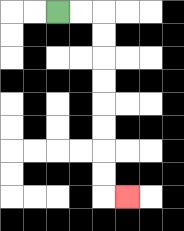{'start': '[2, 0]', 'end': '[5, 8]', 'path_directions': 'R,R,D,D,D,D,D,D,D,D,R', 'path_coordinates': '[[2, 0], [3, 0], [4, 0], [4, 1], [4, 2], [4, 3], [4, 4], [4, 5], [4, 6], [4, 7], [4, 8], [5, 8]]'}